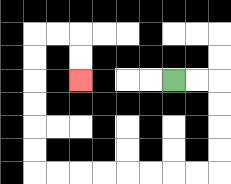{'start': '[7, 3]', 'end': '[3, 3]', 'path_directions': 'R,R,D,D,D,D,L,L,L,L,L,L,L,L,U,U,U,U,U,U,R,R,D,D', 'path_coordinates': '[[7, 3], [8, 3], [9, 3], [9, 4], [9, 5], [9, 6], [9, 7], [8, 7], [7, 7], [6, 7], [5, 7], [4, 7], [3, 7], [2, 7], [1, 7], [1, 6], [1, 5], [1, 4], [1, 3], [1, 2], [1, 1], [2, 1], [3, 1], [3, 2], [3, 3]]'}